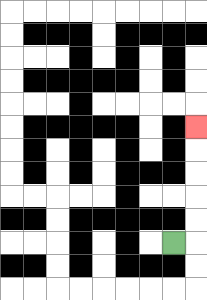{'start': '[7, 10]', 'end': '[8, 5]', 'path_directions': 'R,U,U,U,U,U', 'path_coordinates': '[[7, 10], [8, 10], [8, 9], [8, 8], [8, 7], [8, 6], [8, 5]]'}